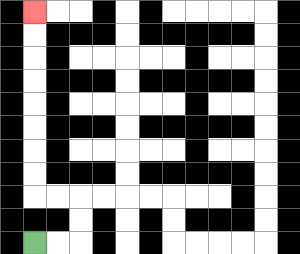{'start': '[1, 10]', 'end': '[1, 0]', 'path_directions': 'R,R,U,U,L,L,U,U,U,U,U,U,U,U', 'path_coordinates': '[[1, 10], [2, 10], [3, 10], [3, 9], [3, 8], [2, 8], [1, 8], [1, 7], [1, 6], [1, 5], [1, 4], [1, 3], [1, 2], [1, 1], [1, 0]]'}